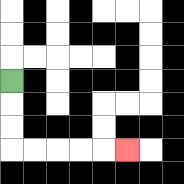{'start': '[0, 3]', 'end': '[5, 6]', 'path_directions': 'D,D,D,R,R,R,R,R', 'path_coordinates': '[[0, 3], [0, 4], [0, 5], [0, 6], [1, 6], [2, 6], [3, 6], [4, 6], [5, 6]]'}